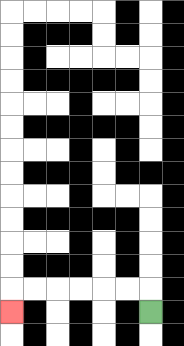{'start': '[6, 13]', 'end': '[0, 13]', 'path_directions': 'U,L,L,L,L,L,L,D', 'path_coordinates': '[[6, 13], [6, 12], [5, 12], [4, 12], [3, 12], [2, 12], [1, 12], [0, 12], [0, 13]]'}